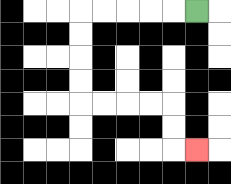{'start': '[8, 0]', 'end': '[8, 6]', 'path_directions': 'L,L,L,L,L,D,D,D,D,R,R,R,R,D,D,R', 'path_coordinates': '[[8, 0], [7, 0], [6, 0], [5, 0], [4, 0], [3, 0], [3, 1], [3, 2], [3, 3], [3, 4], [4, 4], [5, 4], [6, 4], [7, 4], [7, 5], [7, 6], [8, 6]]'}